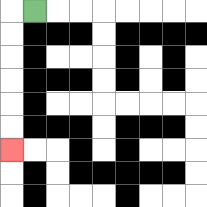{'start': '[1, 0]', 'end': '[0, 6]', 'path_directions': 'L,D,D,D,D,D,D', 'path_coordinates': '[[1, 0], [0, 0], [0, 1], [0, 2], [0, 3], [0, 4], [0, 5], [0, 6]]'}